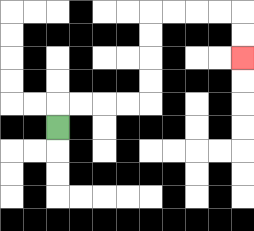{'start': '[2, 5]', 'end': '[10, 2]', 'path_directions': 'U,R,R,R,R,U,U,U,U,R,R,R,R,D,D', 'path_coordinates': '[[2, 5], [2, 4], [3, 4], [4, 4], [5, 4], [6, 4], [6, 3], [6, 2], [6, 1], [6, 0], [7, 0], [8, 0], [9, 0], [10, 0], [10, 1], [10, 2]]'}